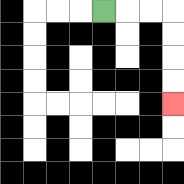{'start': '[4, 0]', 'end': '[7, 4]', 'path_directions': 'R,R,R,D,D,D,D', 'path_coordinates': '[[4, 0], [5, 0], [6, 0], [7, 0], [7, 1], [7, 2], [7, 3], [7, 4]]'}